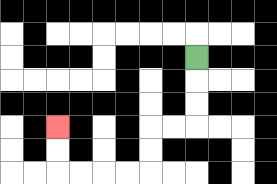{'start': '[8, 2]', 'end': '[2, 5]', 'path_directions': 'D,D,D,L,L,D,D,L,L,L,L,U,U', 'path_coordinates': '[[8, 2], [8, 3], [8, 4], [8, 5], [7, 5], [6, 5], [6, 6], [6, 7], [5, 7], [4, 7], [3, 7], [2, 7], [2, 6], [2, 5]]'}